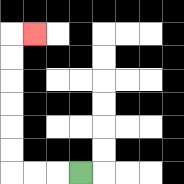{'start': '[3, 7]', 'end': '[1, 1]', 'path_directions': 'L,L,L,U,U,U,U,U,U,R', 'path_coordinates': '[[3, 7], [2, 7], [1, 7], [0, 7], [0, 6], [0, 5], [0, 4], [0, 3], [0, 2], [0, 1], [1, 1]]'}